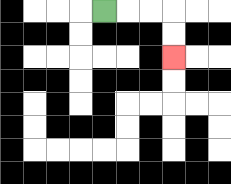{'start': '[4, 0]', 'end': '[7, 2]', 'path_directions': 'R,R,R,D,D', 'path_coordinates': '[[4, 0], [5, 0], [6, 0], [7, 0], [7, 1], [7, 2]]'}